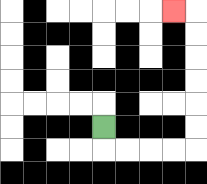{'start': '[4, 5]', 'end': '[7, 0]', 'path_directions': 'D,R,R,R,R,U,U,U,U,U,U,L', 'path_coordinates': '[[4, 5], [4, 6], [5, 6], [6, 6], [7, 6], [8, 6], [8, 5], [8, 4], [8, 3], [8, 2], [8, 1], [8, 0], [7, 0]]'}